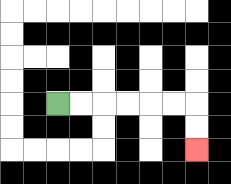{'start': '[2, 4]', 'end': '[8, 6]', 'path_directions': 'R,R,R,R,R,R,D,D', 'path_coordinates': '[[2, 4], [3, 4], [4, 4], [5, 4], [6, 4], [7, 4], [8, 4], [8, 5], [8, 6]]'}